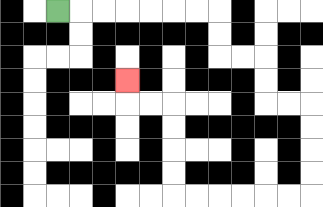{'start': '[2, 0]', 'end': '[5, 3]', 'path_directions': 'R,R,R,R,R,R,R,D,D,R,R,D,D,R,R,D,D,D,D,L,L,L,L,L,L,U,U,U,U,L,L,U', 'path_coordinates': '[[2, 0], [3, 0], [4, 0], [5, 0], [6, 0], [7, 0], [8, 0], [9, 0], [9, 1], [9, 2], [10, 2], [11, 2], [11, 3], [11, 4], [12, 4], [13, 4], [13, 5], [13, 6], [13, 7], [13, 8], [12, 8], [11, 8], [10, 8], [9, 8], [8, 8], [7, 8], [7, 7], [7, 6], [7, 5], [7, 4], [6, 4], [5, 4], [5, 3]]'}